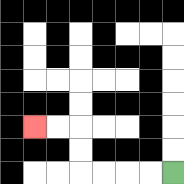{'start': '[7, 7]', 'end': '[1, 5]', 'path_directions': 'L,L,L,L,U,U,L,L', 'path_coordinates': '[[7, 7], [6, 7], [5, 7], [4, 7], [3, 7], [3, 6], [3, 5], [2, 5], [1, 5]]'}